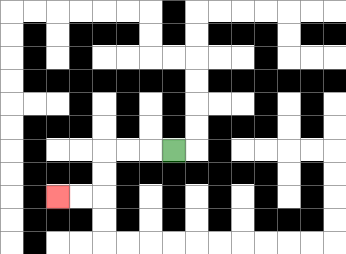{'start': '[7, 6]', 'end': '[2, 8]', 'path_directions': 'L,L,L,D,D,L,L', 'path_coordinates': '[[7, 6], [6, 6], [5, 6], [4, 6], [4, 7], [4, 8], [3, 8], [2, 8]]'}